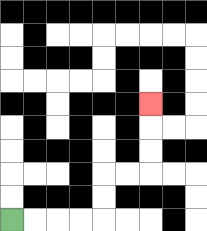{'start': '[0, 9]', 'end': '[6, 4]', 'path_directions': 'R,R,R,R,U,U,R,R,U,U,U', 'path_coordinates': '[[0, 9], [1, 9], [2, 9], [3, 9], [4, 9], [4, 8], [4, 7], [5, 7], [6, 7], [6, 6], [6, 5], [6, 4]]'}